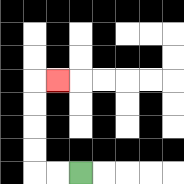{'start': '[3, 7]', 'end': '[2, 3]', 'path_directions': 'L,L,U,U,U,U,R', 'path_coordinates': '[[3, 7], [2, 7], [1, 7], [1, 6], [1, 5], [1, 4], [1, 3], [2, 3]]'}